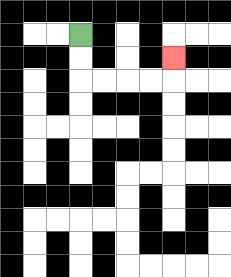{'start': '[3, 1]', 'end': '[7, 2]', 'path_directions': 'D,D,R,R,R,R,U', 'path_coordinates': '[[3, 1], [3, 2], [3, 3], [4, 3], [5, 3], [6, 3], [7, 3], [7, 2]]'}